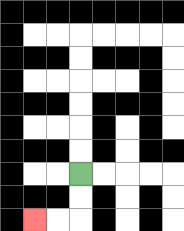{'start': '[3, 7]', 'end': '[1, 9]', 'path_directions': 'D,D,L,L', 'path_coordinates': '[[3, 7], [3, 8], [3, 9], [2, 9], [1, 9]]'}